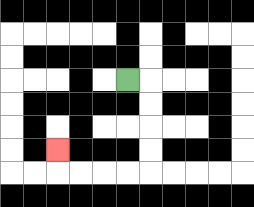{'start': '[5, 3]', 'end': '[2, 6]', 'path_directions': 'R,D,D,D,D,L,L,L,L,U', 'path_coordinates': '[[5, 3], [6, 3], [6, 4], [6, 5], [6, 6], [6, 7], [5, 7], [4, 7], [3, 7], [2, 7], [2, 6]]'}